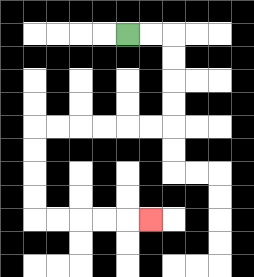{'start': '[5, 1]', 'end': '[6, 9]', 'path_directions': 'R,R,D,D,D,D,L,L,L,L,L,L,D,D,D,D,R,R,R,R,R', 'path_coordinates': '[[5, 1], [6, 1], [7, 1], [7, 2], [7, 3], [7, 4], [7, 5], [6, 5], [5, 5], [4, 5], [3, 5], [2, 5], [1, 5], [1, 6], [1, 7], [1, 8], [1, 9], [2, 9], [3, 9], [4, 9], [5, 9], [6, 9]]'}